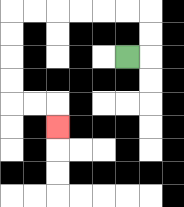{'start': '[5, 2]', 'end': '[2, 5]', 'path_directions': 'R,U,U,L,L,L,L,L,L,D,D,D,D,R,R,D', 'path_coordinates': '[[5, 2], [6, 2], [6, 1], [6, 0], [5, 0], [4, 0], [3, 0], [2, 0], [1, 0], [0, 0], [0, 1], [0, 2], [0, 3], [0, 4], [1, 4], [2, 4], [2, 5]]'}